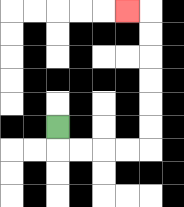{'start': '[2, 5]', 'end': '[5, 0]', 'path_directions': 'D,R,R,R,R,U,U,U,U,U,U,L', 'path_coordinates': '[[2, 5], [2, 6], [3, 6], [4, 6], [5, 6], [6, 6], [6, 5], [6, 4], [6, 3], [6, 2], [6, 1], [6, 0], [5, 0]]'}